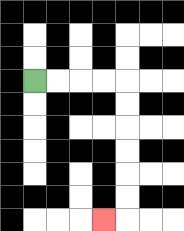{'start': '[1, 3]', 'end': '[4, 9]', 'path_directions': 'R,R,R,R,D,D,D,D,D,D,L', 'path_coordinates': '[[1, 3], [2, 3], [3, 3], [4, 3], [5, 3], [5, 4], [5, 5], [5, 6], [5, 7], [5, 8], [5, 9], [4, 9]]'}